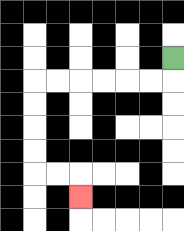{'start': '[7, 2]', 'end': '[3, 8]', 'path_directions': 'D,L,L,L,L,L,L,D,D,D,D,R,R,D', 'path_coordinates': '[[7, 2], [7, 3], [6, 3], [5, 3], [4, 3], [3, 3], [2, 3], [1, 3], [1, 4], [1, 5], [1, 6], [1, 7], [2, 7], [3, 7], [3, 8]]'}